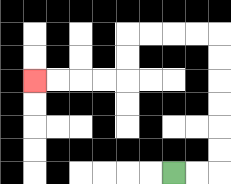{'start': '[7, 7]', 'end': '[1, 3]', 'path_directions': 'R,R,U,U,U,U,U,U,L,L,L,L,D,D,L,L,L,L', 'path_coordinates': '[[7, 7], [8, 7], [9, 7], [9, 6], [9, 5], [9, 4], [9, 3], [9, 2], [9, 1], [8, 1], [7, 1], [6, 1], [5, 1], [5, 2], [5, 3], [4, 3], [3, 3], [2, 3], [1, 3]]'}